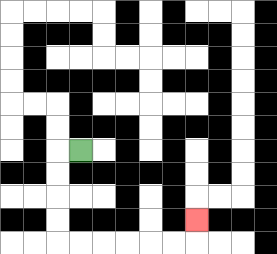{'start': '[3, 6]', 'end': '[8, 9]', 'path_directions': 'L,D,D,D,D,R,R,R,R,R,R,U', 'path_coordinates': '[[3, 6], [2, 6], [2, 7], [2, 8], [2, 9], [2, 10], [3, 10], [4, 10], [5, 10], [6, 10], [7, 10], [8, 10], [8, 9]]'}